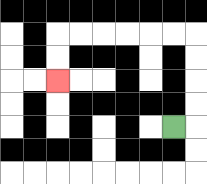{'start': '[7, 5]', 'end': '[2, 3]', 'path_directions': 'R,U,U,U,U,L,L,L,L,L,L,D,D', 'path_coordinates': '[[7, 5], [8, 5], [8, 4], [8, 3], [8, 2], [8, 1], [7, 1], [6, 1], [5, 1], [4, 1], [3, 1], [2, 1], [2, 2], [2, 3]]'}